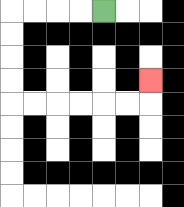{'start': '[4, 0]', 'end': '[6, 3]', 'path_directions': 'L,L,L,L,D,D,D,D,R,R,R,R,R,R,U', 'path_coordinates': '[[4, 0], [3, 0], [2, 0], [1, 0], [0, 0], [0, 1], [0, 2], [0, 3], [0, 4], [1, 4], [2, 4], [3, 4], [4, 4], [5, 4], [6, 4], [6, 3]]'}